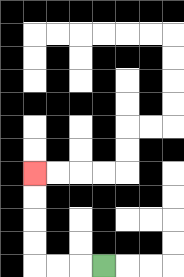{'start': '[4, 11]', 'end': '[1, 7]', 'path_directions': 'L,L,L,U,U,U,U', 'path_coordinates': '[[4, 11], [3, 11], [2, 11], [1, 11], [1, 10], [1, 9], [1, 8], [1, 7]]'}